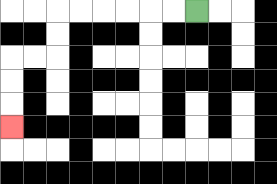{'start': '[8, 0]', 'end': '[0, 5]', 'path_directions': 'L,L,L,L,L,L,D,D,L,L,D,D,D', 'path_coordinates': '[[8, 0], [7, 0], [6, 0], [5, 0], [4, 0], [3, 0], [2, 0], [2, 1], [2, 2], [1, 2], [0, 2], [0, 3], [0, 4], [0, 5]]'}